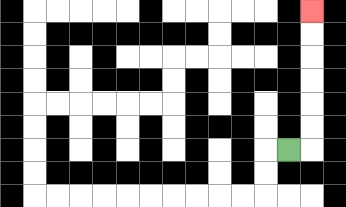{'start': '[12, 6]', 'end': '[13, 0]', 'path_directions': 'R,U,U,U,U,U,U', 'path_coordinates': '[[12, 6], [13, 6], [13, 5], [13, 4], [13, 3], [13, 2], [13, 1], [13, 0]]'}